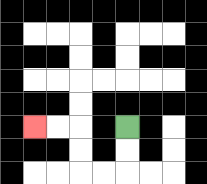{'start': '[5, 5]', 'end': '[1, 5]', 'path_directions': 'D,D,L,L,U,U,L,L', 'path_coordinates': '[[5, 5], [5, 6], [5, 7], [4, 7], [3, 7], [3, 6], [3, 5], [2, 5], [1, 5]]'}